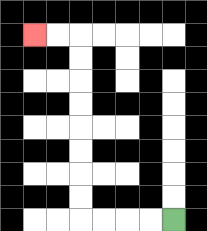{'start': '[7, 9]', 'end': '[1, 1]', 'path_directions': 'L,L,L,L,U,U,U,U,U,U,U,U,L,L', 'path_coordinates': '[[7, 9], [6, 9], [5, 9], [4, 9], [3, 9], [3, 8], [3, 7], [3, 6], [3, 5], [3, 4], [3, 3], [3, 2], [3, 1], [2, 1], [1, 1]]'}